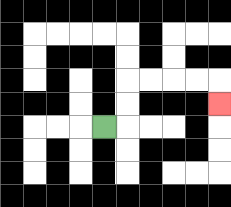{'start': '[4, 5]', 'end': '[9, 4]', 'path_directions': 'R,U,U,R,R,R,R,D', 'path_coordinates': '[[4, 5], [5, 5], [5, 4], [5, 3], [6, 3], [7, 3], [8, 3], [9, 3], [9, 4]]'}